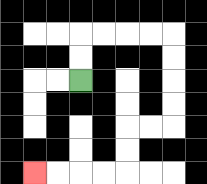{'start': '[3, 3]', 'end': '[1, 7]', 'path_directions': 'U,U,R,R,R,R,D,D,D,D,L,L,D,D,L,L,L,L', 'path_coordinates': '[[3, 3], [3, 2], [3, 1], [4, 1], [5, 1], [6, 1], [7, 1], [7, 2], [7, 3], [7, 4], [7, 5], [6, 5], [5, 5], [5, 6], [5, 7], [4, 7], [3, 7], [2, 7], [1, 7]]'}